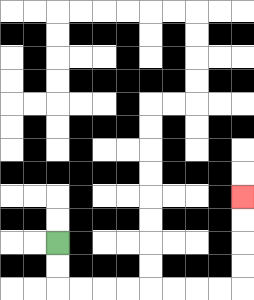{'start': '[2, 10]', 'end': '[10, 8]', 'path_directions': 'D,D,R,R,R,R,R,R,R,R,U,U,U,U', 'path_coordinates': '[[2, 10], [2, 11], [2, 12], [3, 12], [4, 12], [5, 12], [6, 12], [7, 12], [8, 12], [9, 12], [10, 12], [10, 11], [10, 10], [10, 9], [10, 8]]'}